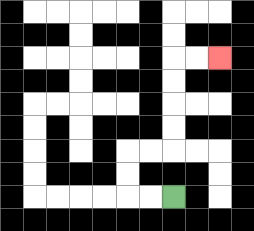{'start': '[7, 8]', 'end': '[9, 2]', 'path_directions': 'L,L,U,U,R,R,U,U,U,U,R,R', 'path_coordinates': '[[7, 8], [6, 8], [5, 8], [5, 7], [5, 6], [6, 6], [7, 6], [7, 5], [7, 4], [7, 3], [7, 2], [8, 2], [9, 2]]'}